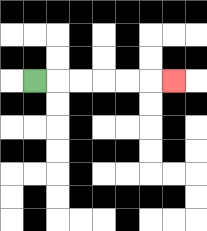{'start': '[1, 3]', 'end': '[7, 3]', 'path_directions': 'R,R,R,R,R,R', 'path_coordinates': '[[1, 3], [2, 3], [3, 3], [4, 3], [5, 3], [6, 3], [7, 3]]'}